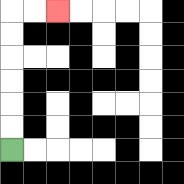{'start': '[0, 6]', 'end': '[2, 0]', 'path_directions': 'U,U,U,U,U,U,R,R', 'path_coordinates': '[[0, 6], [0, 5], [0, 4], [0, 3], [0, 2], [0, 1], [0, 0], [1, 0], [2, 0]]'}